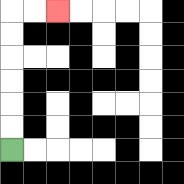{'start': '[0, 6]', 'end': '[2, 0]', 'path_directions': 'U,U,U,U,U,U,R,R', 'path_coordinates': '[[0, 6], [0, 5], [0, 4], [0, 3], [0, 2], [0, 1], [0, 0], [1, 0], [2, 0]]'}